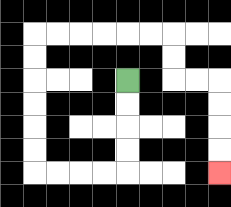{'start': '[5, 3]', 'end': '[9, 7]', 'path_directions': 'D,D,D,D,L,L,L,L,U,U,U,U,U,U,R,R,R,R,R,R,D,D,R,R,D,D,D,D', 'path_coordinates': '[[5, 3], [5, 4], [5, 5], [5, 6], [5, 7], [4, 7], [3, 7], [2, 7], [1, 7], [1, 6], [1, 5], [1, 4], [1, 3], [1, 2], [1, 1], [2, 1], [3, 1], [4, 1], [5, 1], [6, 1], [7, 1], [7, 2], [7, 3], [8, 3], [9, 3], [9, 4], [9, 5], [9, 6], [9, 7]]'}